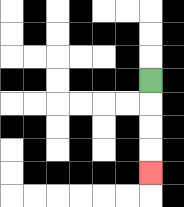{'start': '[6, 3]', 'end': '[6, 7]', 'path_directions': 'D,D,D,D', 'path_coordinates': '[[6, 3], [6, 4], [6, 5], [6, 6], [6, 7]]'}